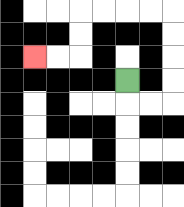{'start': '[5, 3]', 'end': '[1, 2]', 'path_directions': 'D,R,R,U,U,U,U,L,L,L,L,D,D,L,L', 'path_coordinates': '[[5, 3], [5, 4], [6, 4], [7, 4], [7, 3], [7, 2], [7, 1], [7, 0], [6, 0], [5, 0], [4, 0], [3, 0], [3, 1], [3, 2], [2, 2], [1, 2]]'}